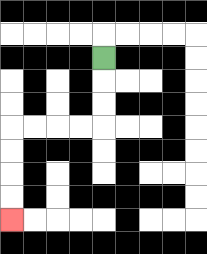{'start': '[4, 2]', 'end': '[0, 9]', 'path_directions': 'D,D,D,L,L,L,L,D,D,D,D', 'path_coordinates': '[[4, 2], [4, 3], [4, 4], [4, 5], [3, 5], [2, 5], [1, 5], [0, 5], [0, 6], [0, 7], [0, 8], [0, 9]]'}